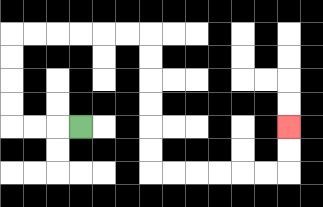{'start': '[3, 5]', 'end': '[12, 5]', 'path_directions': 'L,L,L,U,U,U,U,R,R,R,R,R,R,D,D,D,D,D,D,R,R,R,R,R,R,U,U', 'path_coordinates': '[[3, 5], [2, 5], [1, 5], [0, 5], [0, 4], [0, 3], [0, 2], [0, 1], [1, 1], [2, 1], [3, 1], [4, 1], [5, 1], [6, 1], [6, 2], [6, 3], [6, 4], [6, 5], [6, 6], [6, 7], [7, 7], [8, 7], [9, 7], [10, 7], [11, 7], [12, 7], [12, 6], [12, 5]]'}